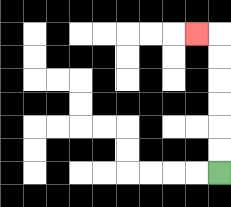{'start': '[9, 7]', 'end': '[8, 1]', 'path_directions': 'U,U,U,U,U,U,L', 'path_coordinates': '[[9, 7], [9, 6], [9, 5], [9, 4], [9, 3], [9, 2], [9, 1], [8, 1]]'}